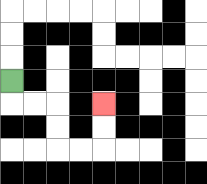{'start': '[0, 3]', 'end': '[4, 4]', 'path_directions': 'D,R,R,D,D,R,R,U,U', 'path_coordinates': '[[0, 3], [0, 4], [1, 4], [2, 4], [2, 5], [2, 6], [3, 6], [4, 6], [4, 5], [4, 4]]'}